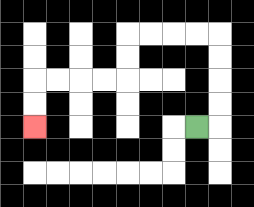{'start': '[8, 5]', 'end': '[1, 5]', 'path_directions': 'R,U,U,U,U,L,L,L,L,D,D,L,L,L,L,D,D', 'path_coordinates': '[[8, 5], [9, 5], [9, 4], [9, 3], [9, 2], [9, 1], [8, 1], [7, 1], [6, 1], [5, 1], [5, 2], [5, 3], [4, 3], [3, 3], [2, 3], [1, 3], [1, 4], [1, 5]]'}